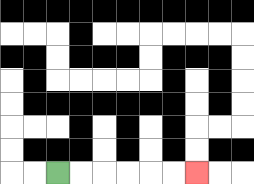{'start': '[2, 7]', 'end': '[8, 7]', 'path_directions': 'R,R,R,R,R,R', 'path_coordinates': '[[2, 7], [3, 7], [4, 7], [5, 7], [6, 7], [7, 7], [8, 7]]'}